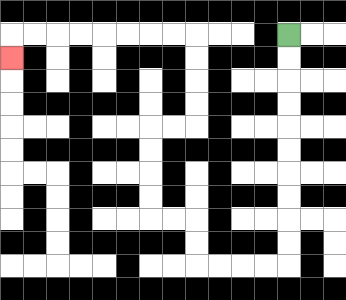{'start': '[12, 1]', 'end': '[0, 2]', 'path_directions': 'D,D,D,D,D,D,D,D,D,D,L,L,L,L,U,U,L,L,U,U,U,U,R,R,U,U,U,U,L,L,L,L,L,L,L,L,D', 'path_coordinates': '[[12, 1], [12, 2], [12, 3], [12, 4], [12, 5], [12, 6], [12, 7], [12, 8], [12, 9], [12, 10], [12, 11], [11, 11], [10, 11], [9, 11], [8, 11], [8, 10], [8, 9], [7, 9], [6, 9], [6, 8], [6, 7], [6, 6], [6, 5], [7, 5], [8, 5], [8, 4], [8, 3], [8, 2], [8, 1], [7, 1], [6, 1], [5, 1], [4, 1], [3, 1], [2, 1], [1, 1], [0, 1], [0, 2]]'}